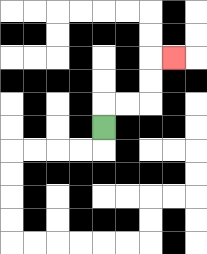{'start': '[4, 5]', 'end': '[7, 2]', 'path_directions': 'U,R,R,U,U,R', 'path_coordinates': '[[4, 5], [4, 4], [5, 4], [6, 4], [6, 3], [6, 2], [7, 2]]'}